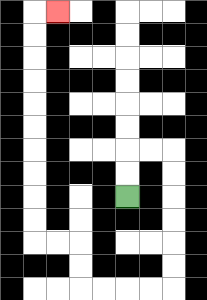{'start': '[5, 8]', 'end': '[2, 0]', 'path_directions': 'U,U,R,R,D,D,D,D,D,D,L,L,L,L,U,U,L,L,U,U,U,U,U,U,U,U,U,U,R', 'path_coordinates': '[[5, 8], [5, 7], [5, 6], [6, 6], [7, 6], [7, 7], [7, 8], [7, 9], [7, 10], [7, 11], [7, 12], [6, 12], [5, 12], [4, 12], [3, 12], [3, 11], [3, 10], [2, 10], [1, 10], [1, 9], [1, 8], [1, 7], [1, 6], [1, 5], [1, 4], [1, 3], [1, 2], [1, 1], [1, 0], [2, 0]]'}